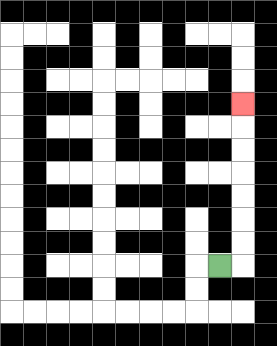{'start': '[9, 11]', 'end': '[10, 4]', 'path_directions': 'R,U,U,U,U,U,U,U', 'path_coordinates': '[[9, 11], [10, 11], [10, 10], [10, 9], [10, 8], [10, 7], [10, 6], [10, 5], [10, 4]]'}